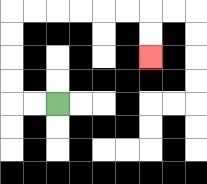{'start': '[2, 4]', 'end': '[6, 2]', 'path_directions': 'L,L,U,U,U,U,R,R,R,R,R,R,D,D', 'path_coordinates': '[[2, 4], [1, 4], [0, 4], [0, 3], [0, 2], [0, 1], [0, 0], [1, 0], [2, 0], [3, 0], [4, 0], [5, 0], [6, 0], [6, 1], [6, 2]]'}